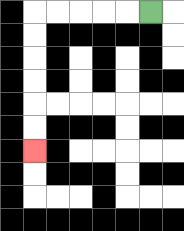{'start': '[6, 0]', 'end': '[1, 6]', 'path_directions': 'L,L,L,L,L,D,D,D,D,D,D', 'path_coordinates': '[[6, 0], [5, 0], [4, 0], [3, 0], [2, 0], [1, 0], [1, 1], [1, 2], [1, 3], [1, 4], [1, 5], [1, 6]]'}